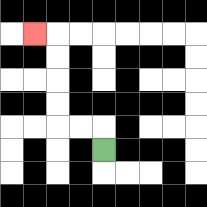{'start': '[4, 6]', 'end': '[1, 1]', 'path_directions': 'U,L,L,U,U,U,U,L', 'path_coordinates': '[[4, 6], [4, 5], [3, 5], [2, 5], [2, 4], [2, 3], [2, 2], [2, 1], [1, 1]]'}